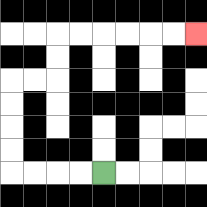{'start': '[4, 7]', 'end': '[8, 1]', 'path_directions': 'L,L,L,L,U,U,U,U,R,R,U,U,R,R,R,R,R,R', 'path_coordinates': '[[4, 7], [3, 7], [2, 7], [1, 7], [0, 7], [0, 6], [0, 5], [0, 4], [0, 3], [1, 3], [2, 3], [2, 2], [2, 1], [3, 1], [4, 1], [5, 1], [6, 1], [7, 1], [8, 1]]'}